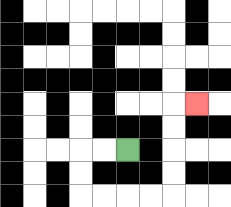{'start': '[5, 6]', 'end': '[8, 4]', 'path_directions': 'L,L,D,D,R,R,R,R,U,U,U,U,R', 'path_coordinates': '[[5, 6], [4, 6], [3, 6], [3, 7], [3, 8], [4, 8], [5, 8], [6, 8], [7, 8], [7, 7], [7, 6], [7, 5], [7, 4], [8, 4]]'}